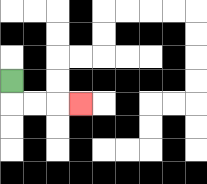{'start': '[0, 3]', 'end': '[3, 4]', 'path_directions': 'D,R,R,R', 'path_coordinates': '[[0, 3], [0, 4], [1, 4], [2, 4], [3, 4]]'}